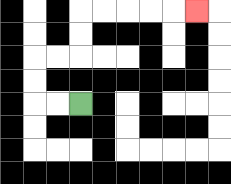{'start': '[3, 4]', 'end': '[8, 0]', 'path_directions': 'L,L,U,U,R,R,U,U,R,R,R,R,R', 'path_coordinates': '[[3, 4], [2, 4], [1, 4], [1, 3], [1, 2], [2, 2], [3, 2], [3, 1], [3, 0], [4, 0], [5, 0], [6, 0], [7, 0], [8, 0]]'}